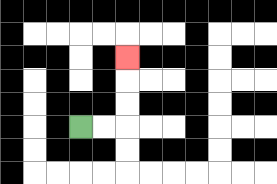{'start': '[3, 5]', 'end': '[5, 2]', 'path_directions': 'R,R,U,U,U', 'path_coordinates': '[[3, 5], [4, 5], [5, 5], [5, 4], [5, 3], [5, 2]]'}